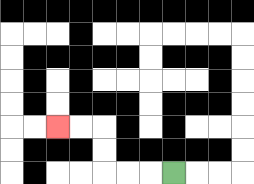{'start': '[7, 7]', 'end': '[2, 5]', 'path_directions': 'L,L,L,U,U,L,L', 'path_coordinates': '[[7, 7], [6, 7], [5, 7], [4, 7], [4, 6], [4, 5], [3, 5], [2, 5]]'}